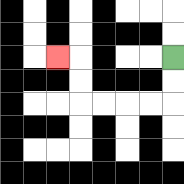{'start': '[7, 2]', 'end': '[2, 2]', 'path_directions': 'D,D,L,L,L,L,U,U,L', 'path_coordinates': '[[7, 2], [7, 3], [7, 4], [6, 4], [5, 4], [4, 4], [3, 4], [3, 3], [3, 2], [2, 2]]'}